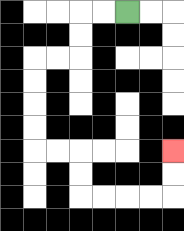{'start': '[5, 0]', 'end': '[7, 6]', 'path_directions': 'L,L,D,D,L,L,D,D,D,D,R,R,D,D,R,R,R,R,U,U', 'path_coordinates': '[[5, 0], [4, 0], [3, 0], [3, 1], [3, 2], [2, 2], [1, 2], [1, 3], [1, 4], [1, 5], [1, 6], [2, 6], [3, 6], [3, 7], [3, 8], [4, 8], [5, 8], [6, 8], [7, 8], [7, 7], [7, 6]]'}